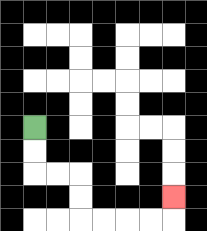{'start': '[1, 5]', 'end': '[7, 8]', 'path_directions': 'D,D,R,R,D,D,R,R,R,R,U', 'path_coordinates': '[[1, 5], [1, 6], [1, 7], [2, 7], [3, 7], [3, 8], [3, 9], [4, 9], [5, 9], [6, 9], [7, 9], [7, 8]]'}